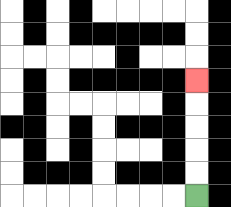{'start': '[8, 8]', 'end': '[8, 3]', 'path_directions': 'U,U,U,U,U', 'path_coordinates': '[[8, 8], [8, 7], [8, 6], [8, 5], [8, 4], [8, 3]]'}